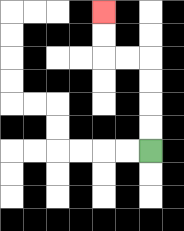{'start': '[6, 6]', 'end': '[4, 0]', 'path_directions': 'U,U,U,U,L,L,U,U', 'path_coordinates': '[[6, 6], [6, 5], [6, 4], [6, 3], [6, 2], [5, 2], [4, 2], [4, 1], [4, 0]]'}